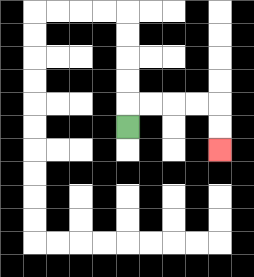{'start': '[5, 5]', 'end': '[9, 6]', 'path_directions': 'U,R,R,R,R,D,D', 'path_coordinates': '[[5, 5], [5, 4], [6, 4], [7, 4], [8, 4], [9, 4], [9, 5], [9, 6]]'}